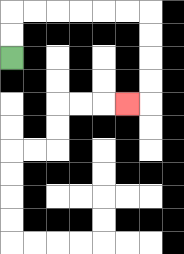{'start': '[0, 2]', 'end': '[5, 4]', 'path_directions': 'U,U,R,R,R,R,R,R,D,D,D,D,L', 'path_coordinates': '[[0, 2], [0, 1], [0, 0], [1, 0], [2, 0], [3, 0], [4, 0], [5, 0], [6, 0], [6, 1], [6, 2], [6, 3], [6, 4], [5, 4]]'}